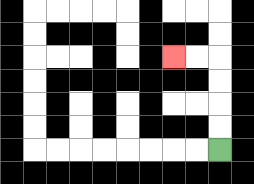{'start': '[9, 6]', 'end': '[7, 2]', 'path_directions': 'U,U,U,U,L,L', 'path_coordinates': '[[9, 6], [9, 5], [9, 4], [9, 3], [9, 2], [8, 2], [7, 2]]'}